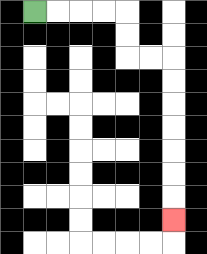{'start': '[1, 0]', 'end': '[7, 9]', 'path_directions': 'R,R,R,R,D,D,R,R,D,D,D,D,D,D,D', 'path_coordinates': '[[1, 0], [2, 0], [3, 0], [4, 0], [5, 0], [5, 1], [5, 2], [6, 2], [7, 2], [7, 3], [7, 4], [7, 5], [7, 6], [7, 7], [7, 8], [7, 9]]'}